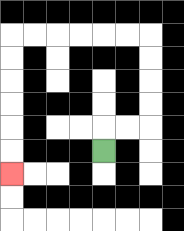{'start': '[4, 6]', 'end': '[0, 7]', 'path_directions': 'U,R,R,U,U,U,U,L,L,L,L,L,L,D,D,D,D,D,D', 'path_coordinates': '[[4, 6], [4, 5], [5, 5], [6, 5], [6, 4], [6, 3], [6, 2], [6, 1], [5, 1], [4, 1], [3, 1], [2, 1], [1, 1], [0, 1], [0, 2], [0, 3], [0, 4], [0, 5], [0, 6], [0, 7]]'}